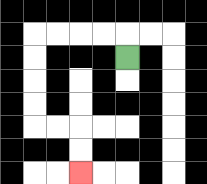{'start': '[5, 2]', 'end': '[3, 7]', 'path_directions': 'U,L,L,L,L,D,D,D,D,R,R,D,D', 'path_coordinates': '[[5, 2], [5, 1], [4, 1], [3, 1], [2, 1], [1, 1], [1, 2], [1, 3], [1, 4], [1, 5], [2, 5], [3, 5], [3, 6], [3, 7]]'}